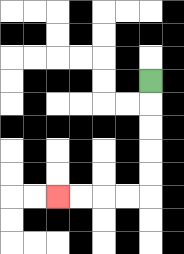{'start': '[6, 3]', 'end': '[2, 8]', 'path_directions': 'D,D,D,D,D,L,L,L,L', 'path_coordinates': '[[6, 3], [6, 4], [6, 5], [6, 6], [6, 7], [6, 8], [5, 8], [4, 8], [3, 8], [2, 8]]'}